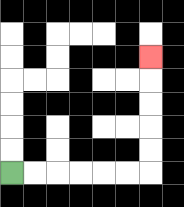{'start': '[0, 7]', 'end': '[6, 2]', 'path_directions': 'R,R,R,R,R,R,U,U,U,U,U', 'path_coordinates': '[[0, 7], [1, 7], [2, 7], [3, 7], [4, 7], [5, 7], [6, 7], [6, 6], [6, 5], [6, 4], [6, 3], [6, 2]]'}